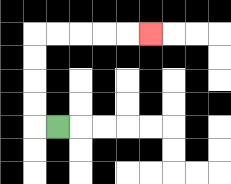{'start': '[2, 5]', 'end': '[6, 1]', 'path_directions': 'L,U,U,U,U,R,R,R,R,R', 'path_coordinates': '[[2, 5], [1, 5], [1, 4], [1, 3], [1, 2], [1, 1], [2, 1], [3, 1], [4, 1], [5, 1], [6, 1]]'}